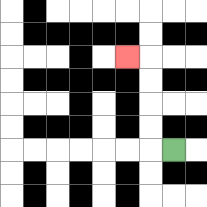{'start': '[7, 6]', 'end': '[5, 2]', 'path_directions': 'L,U,U,U,U,L', 'path_coordinates': '[[7, 6], [6, 6], [6, 5], [6, 4], [6, 3], [6, 2], [5, 2]]'}